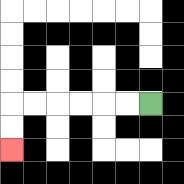{'start': '[6, 4]', 'end': '[0, 6]', 'path_directions': 'L,L,L,L,L,L,D,D', 'path_coordinates': '[[6, 4], [5, 4], [4, 4], [3, 4], [2, 4], [1, 4], [0, 4], [0, 5], [0, 6]]'}